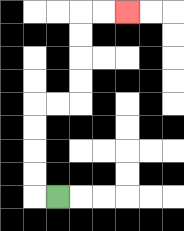{'start': '[2, 8]', 'end': '[5, 0]', 'path_directions': 'L,U,U,U,U,R,R,U,U,U,U,R,R', 'path_coordinates': '[[2, 8], [1, 8], [1, 7], [1, 6], [1, 5], [1, 4], [2, 4], [3, 4], [3, 3], [3, 2], [3, 1], [3, 0], [4, 0], [5, 0]]'}